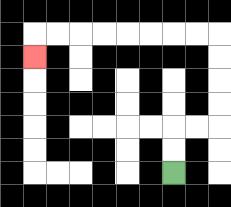{'start': '[7, 7]', 'end': '[1, 2]', 'path_directions': 'U,U,R,R,U,U,U,U,L,L,L,L,L,L,L,L,D', 'path_coordinates': '[[7, 7], [7, 6], [7, 5], [8, 5], [9, 5], [9, 4], [9, 3], [9, 2], [9, 1], [8, 1], [7, 1], [6, 1], [5, 1], [4, 1], [3, 1], [2, 1], [1, 1], [1, 2]]'}